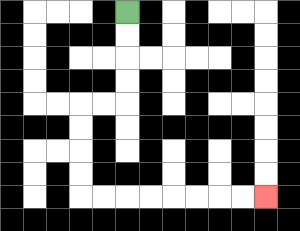{'start': '[5, 0]', 'end': '[11, 8]', 'path_directions': 'D,D,D,D,L,L,D,D,D,D,R,R,R,R,R,R,R,R', 'path_coordinates': '[[5, 0], [5, 1], [5, 2], [5, 3], [5, 4], [4, 4], [3, 4], [3, 5], [3, 6], [3, 7], [3, 8], [4, 8], [5, 8], [6, 8], [7, 8], [8, 8], [9, 8], [10, 8], [11, 8]]'}